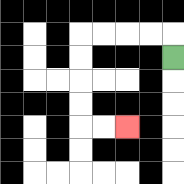{'start': '[7, 2]', 'end': '[5, 5]', 'path_directions': 'U,L,L,L,L,D,D,D,D,R,R', 'path_coordinates': '[[7, 2], [7, 1], [6, 1], [5, 1], [4, 1], [3, 1], [3, 2], [3, 3], [3, 4], [3, 5], [4, 5], [5, 5]]'}